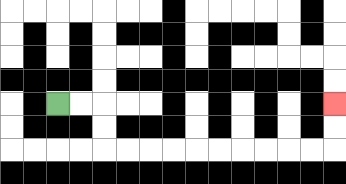{'start': '[2, 4]', 'end': '[14, 4]', 'path_directions': 'R,R,D,D,R,R,R,R,R,R,R,R,R,R,U,U', 'path_coordinates': '[[2, 4], [3, 4], [4, 4], [4, 5], [4, 6], [5, 6], [6, 6], [7, 6], [8, 6], [9, 6], [10, 6], [11, 6], [12, 6], [13, 6], [14, 6], [14, 5], [14, 4]]'}